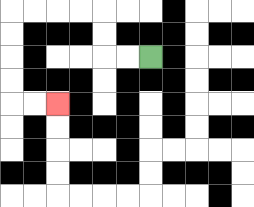{'start': '[6, 2]', 'end': '[2, 4]', 'path_directions': 'L,L,U,U,L,L,L,L,D,D,D,D,R,R', 'path_coordinates': '[[6, 2], [5, 2], [4, 2], [4, 1], [4, 0], [3, 0], [2, 0], [1, 0], [0, 0], [0, 1], [0, 2], [0, 3], [0, 4], [1, 4], [2, 4]]'}